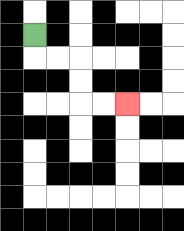{'start': '[1, 1]', 'end': '[5, 4]', 'path_directions': 'D,R,R,D,D,R,R', 'path_coordinates': '[[1, 1], [1, 2], [2, 2], [3, 2], [3, 3], [3, 4], [4, 4], [5, 4]]'}